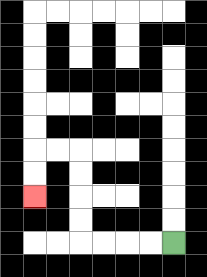{'start': '[7, 10]', 'end': '[1, 8]', 'path_directions': 'L,L,L,L,U,U,U,U,L,L,D,D', 'path_coordinates': '[[7, 10], [6, 10], [5, 10], [4, 10], [3, 10], [3, 9], [3, 8], [3, 7], [3, 6], [2, 6], [1, 6], [1, 7], [1, 8]]'}